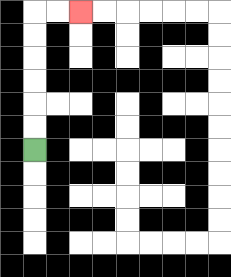{'start': '[1, 6]', 'end': '[3, 0]', 'path_directions': 'U,U,U,U,U,U,R,R', 'path_coordinates': '[[1, 6], [1, 5], [1, 4], [1, 3], [1, 2], [1, 1], [1, 0], [2, 0], [3, 0]]'}